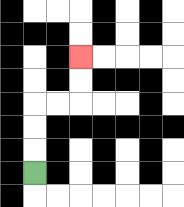{'start': '[1, 7]', 'end': '[3, 2]', 'path_directions': 'U,U,U,R,R,U,U', 'path_coordinates': '[[1, 7], [1, 6], [1, 5], [1, 4], [2, 4], [3, 4], [3, 3], [3, 2]]'}